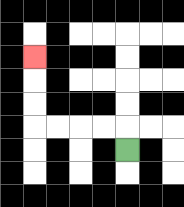{'start': '[5, 6]', 'end': '[1, 2]', 'path_directions': 'U,L,L,L,L,U,U,U', 'path_coordinates': '[[5, 6], [5, 5], [4, 5], [3, 5], [2, 5], [1, 5], [1, 4], [1, 3], [1, 2]]'}